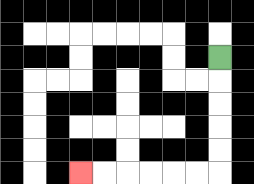{'start': '[9, 2]', 'end': '[3, 7]', 'path_directions': 'D,D,D,D,D,L,L,L,L,L,L', 'path_coordinates': '[[9, 2], [9, 3], [9, 4], [9, 5], [9, 6], [9, 7], [8, 7], [7, 7], [6, 7], [5, 7], [4, 7], [3, 7]]'}